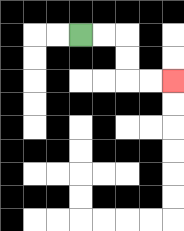{'start': '[3, 1]', 'end': '[7, 3]', 'path_directions': 'R,R,D,D,R,R', 'path_coordinates': '[[3, 1], [4, 1], [5, 1], [5, 2], [5, 3], [6, 3], [7, 3]]'}